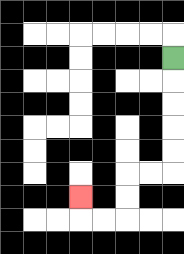{'start': '[7, 2]', 'end': '[3, 8]', 'path_directions': 'D,D,D,D,D,L,L,D,D,L,L,U', 'path_coordinates': '[[7, 2], [7, 3], [7, 4], [7, 5], [7, 6], [7, 7], [6, 7], [5, 7], [5, 8], [5, 9], [4, 9], [3, 9], [3, 8]]'}